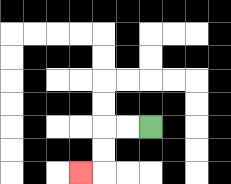{'start': '[6, 5]', 'end': '[3, 7]', 'path_directions': 'L,L,D,D,L', 'path_coordinates': '[[6, 5], [5, 5], [4, 5], [4, 6], [4, 7], [3, 7]]'}